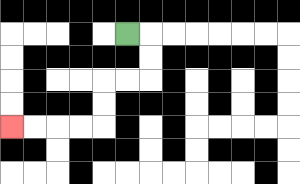{'start': '[5, 1]', 'end': '[0, 5]', 'path_directions': 'R,D,D,L,L,D,D,L,L,L,L', 'path_coordinates': '[[5, 1], [6, 1], [6, 2], [6, 3], [5, 3], [4, 3], [4, 4], [4, 5], [3, 5], [2, 5], [1, 5], [0, 5]]'}